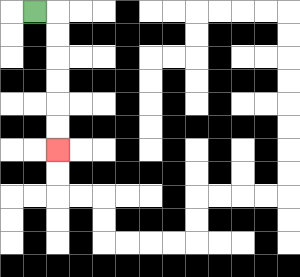{'start': '[1, 0]', 'end': '[2, 6]', 'path_directions': 'R,D,D,D,D,D,D', 'path_coordinates': '[[1, 0], [2, 0], [2, 1], [2, 2], [2, 3], [2, 4], [2, 5], [2, 6]]'}